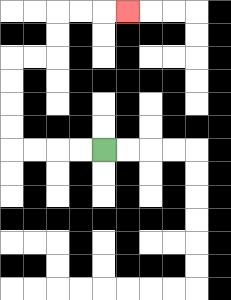{'start': '[4, 6]', 'end': '[5, 0]', 'path_directions': 'L,L,L,L,U,U,U,U,R,R,U,U,R,R,R', 'path_coordinates': '[[4, 6], [3, 6], [2, 6], [1, 6], [0, 6], [0, 5], [0, 4], [0, 3], [0, 2], [1, 2], [2, 2], [2, 1], [2, 0], [3, 0], [4, 0], [5, 0]]'}